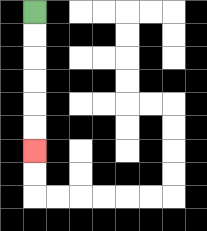{'start': '[1, 0]', 'end': '[1, 6]', 'path_directions': 'D,D,D,D,D,D', 'path_coordinates': '[[1, 0], [1, 1], [1, 2], [1, 3], [1, 4], [1, 5], [1, 6]]'}